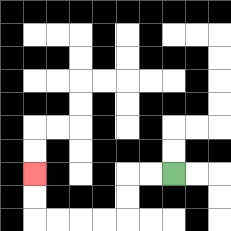{'start': '[7, 7]', 'end': '[1, 7]', 'path_directions': 'L,L,D,D,L,L,L,L,U,U', 'path_coordinates': '[[7, 7], [6, 7], [5, 7], [5, 8], [5, 9], [4, 9], [3, 9], [2, 9], [1, 9], [1, 8], [1, 7]]'}